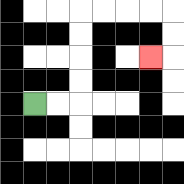{'start': '[1, 4]', 'end': '[6, 2]', 'path_directions': 'R,R,U,U,U,U,R,R,R,R,D,D,L', 'path_coordinates': '[[1, 4], [2, 4], [3, 4], [3, 3], [3, 2], [3, 1], [3, 0], [4, 0], [5, 0], [6, 0], [7, 0], [7, 1], [7, 2], [6, 2]]'}